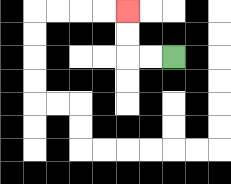{'start': '[7, 2]', 'end': '[5, 0]', 'path_directions': 'L,L,U,U', 'path_coordinates': '[[7, 2], [6, 2], [5, 2], [5, 1], [5, 0]]'}